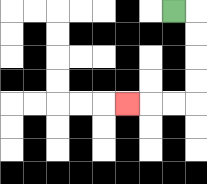{'start': '[7, 0]', 'end': '[5, 4]', 'path_directions': 'R,D,D,D,D,L,L,L', 'path_coordinates': '[[7, 0], [8, 0], [8, 1], [8, 2], [8, 3], [8, 4], [7, 4], [6, 4], [5, 4]]'}